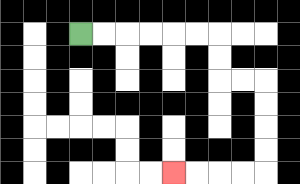{'start': '[3, 1]', 'end': '[7, 7]', 'path_directions': 'R,R,R,R,R,R,D,D,R,R,D,D,D,D,L,L,L,L', 'path_coordinates': '[[3, 1], [4, 1], [5, 1], [6, 1], [7, 1], [8, 1], [9, 1], [9, 2], [9, 3], [10, 3], [11, 3], [11, 4], [11, 5], [11, 6], [11, 7], [10, 7], [9, 7], [8, 7], [7, 7]]'}